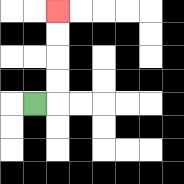{'start': '[1, 4]', 'end': '[2, 0]', 'path_directions': 'R,U,U,U,U', 'path_coordinates': '[[1, 4], [2, 4], [2, 3], [2, 2], [2, 1], [2, 0]]'}